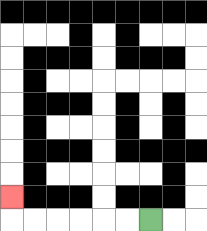{'start': '[6, 9]', 'end': '[0, 8]', 'path_directions': 'L,L,L,L,L,L,U', 'path_coordinates': '[[6, 9], [5, 9], [4, 9], [3, 9], [2, 9], [1, 9], [0, 9], [0, 8]]'}